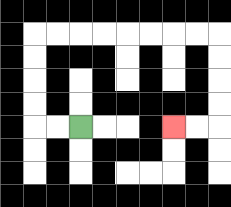{'start': '[3, 5]', 'end': '[7, 5]', 'path_directions': 'L,L,U,U,U,U,R,R,R,R,R,R,R,R,D,D,D,D,L,L', 'path_coordinates': '[[3, 5], [2, 5], [1, 5], [1, 4], [1, 3], [1, 2], [1, 1], [2, 1], [3, 1], [4, 1], [5, 1], [6, 1], [7, 1], [8, 1], [9, 1], [9, 2], [9, 3], [9, 4], [9, 5], [8, 5], [7, 5]]'}